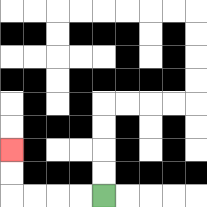{'start': '[4, 8]', 'end': '[0, 6]', 'path_directions': 'L,L,L,L,U,U', 'path_coordinates': '[[4, 8], [3, 8], [2, 8], [1, 8], [0, 8], [0, 7], [0, 6]]'}